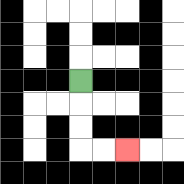{'start': '[3, 3]', 'end': '[5, 6]', 'path_directions': 'D,D,D,R,R', 'path_coordinates': '[[3, 3], [3, 4], [3, 5], [3, 6], [4, 6], [5, 6]]'}